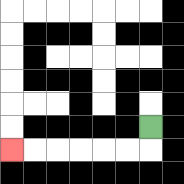{'start': '[6, 5]', 'end': '[0, 6]', 'path_directions': 'D,L,L,L,L,L,L', 'path_coordinates': '[[6, 5], [6, 6], [5, 6], [4, 6], [3, 6], [2, 6], [1, 6], [0, 6]]'}